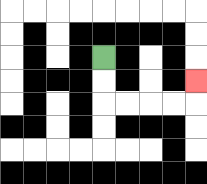{'start': '[4, 2]', 'end': '[8, 3]', 'path_directions': 'D,D,R,R,R,R,U', 'path_coordinates': '[[4, 2], [4, 3], [4, 4], [5, 4], [6, 4], [7, 4], [8, 4], [8, 3]]'}